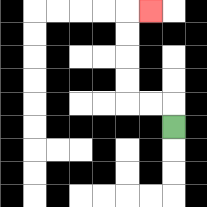{'start': '[7, 5]', 'end': '[6, 0]', 'path_directions': 'U,L,L,U,U,U,U,R', 'path_coordinates': '[[7, 5], [7, 4], [6, 4], [5, 4], [5, 3], [5, 2], [5, 1], [5, 0], [6, 0]]'}